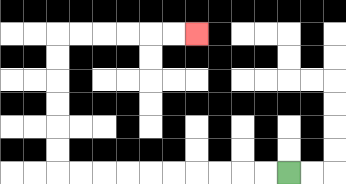{'start': '[12, 7]', 'end': '[8, 1]', 'path_directions': 'L,L,L,L,L,L,L,L,L,L,U,U,U,U,U,U,R,R,R,R,R,R', 'path_coordinates': '[[12, 7], [11, 7], [10, 7], [9, 7], [8, 7], [7, 7], [6, 7], [5, 7], [4, 7], [3, 7], [2, 7], [2, 6], [2, 5], [2, 4], [2, 3], [2, 2], [2, 1], [3, 1], [4, 1], [5, 1], [6, 1], [7, 1], [8, 1]]'}